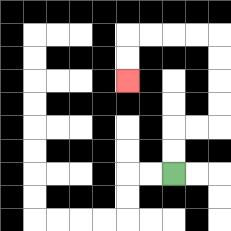{'start': '[7, 7]', 'end': '[5, 3]', 'path_directions': 'U,U,R,R,U,U,U,U,L,L,L,L,D,D', 'path_coordinates': '[[7, 7], [7, 6], [7, 5], [8, 5], [9, 5], [9, 4], [9, 3], [9, 2], [9, 1], [8, 1], [7, 1], [6, 1], [5, 1], [5, 2], [5, 3]]'}